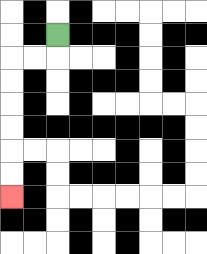{'start': '[2, 1]', 'end': '[0, 8]', 'path_directions': 'D,L,L,D,D,D,D,D,D', 'path_coordinates': '[[2, 1], [2, 2], [1, 2], [0, 2], [0, 3], [0, 4], [0, 5], [0, 6], [0, 7], [0, 8]]'}